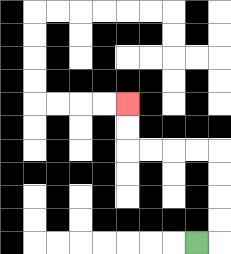{'start': '[8, 10]', 'end': '[5, 4]', 'path_directions': 'R,U,U,U,U,L,L,L,L,U,U', 'path_coordinates': '[[8, 10], [9, 10], [9, 9], [9, 8], [9, 7], [9, 6], [8, 6], [7, 6], [6, 6], [5, 6], [5, 5], [5, 4]]'}